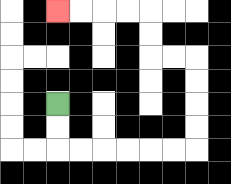{'start': '[2, 4]', 'end': '[2, 0]', 'path_directions': 'D,D,R,R,R,R,R,R,U,U,U,U,L,L,U,U,L,L,L,L', 'path_coordinates': '[[2, 4], [2, 5], [2, 6], [3, 6], [4, 6], [5, 6], [6, 6], [7, 6], [8, 6], [8, 5], [8, 4], [8, 3], [8, 2], [7, 2], [6, 2], [6, 1], [6, 0], [5, 0], [4, 0], [3, 0], [2, 0]]'}